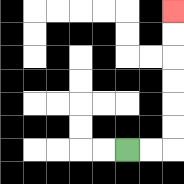{'start': '[5, 6]', 'end': '[7, 0]', 'path_directions': 'R,R,U,U,U,U,U,U', 'path_coordinates': '[[5, 6], [6, 6], [7, 6], [7, 5], [7, 4], [7, 3], [7, 2], [7, 1], [7, 0]]'}